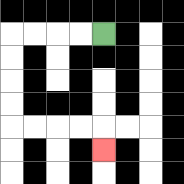{'start': '[4, 1]', 'end': '[4, 6]', 'path_directions': 'L,L,L,L,D,D,D,D,R,R,R,R,D', 'path_coordinates': '[[4, 1], [3, 1], [2, 1], [1, 1], [0, 1], [0, 2], [0, 3], [0, 4], [0, 5], [1, 5], [2, 5], [3, 5], [4, 5], [4, 6]]'}